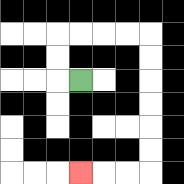{'start': '[3, 3]', 'end': '[3, 7]', 'path_directions': 'L,U,U,R,R,R,R,D,D,D,D,D,D,L,L,L', 'path_coordinates': '[[3, 3], [2, 3], [2, 2], [2, 1], [3, 1], [4, 1], [5, 1], [6, 1], [6, 2], [6, 3], [6, 4], [6, 5], [6, 6], [6, 7], [5, 7], [4, 7], [3, 7]]'}